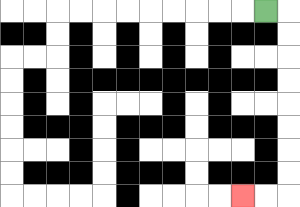{'start': '[11, 0]', 'end': '[10, 8]', 'path_directions': 'R,D,D,D,D,D,D,D,D,L,L', 'path_coordinates': '[[11, 0], [12, 0], [12, 1], [12, 2], [12, 3], [12, 4], [12, 5], [12, 6], [12, 7], [12, 8], [11, 8], [10, 8]]'}